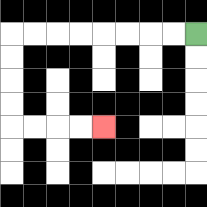{'start': '[8, 1]', 'end': '[4, 5]', 'path_directions': 'L,L,L,L,L,L,L,L,D,D,D,D,R,R,R,R', 'path_coordinates': '[[8, 1], [7, 1], [6, 1], [5, 1], [4, 1], [3, 1], [2, 1], [1, 1], [0, 1], [0, 2], [0, 3], [0, 4], [0, 5], [1, 5], [2, 5], [3, 5], [4, 5]]'}